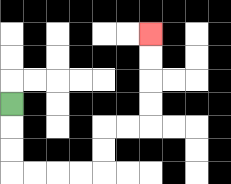{'start': '[0, 4]', 'end': '[6, 1]', 'path_directions': 'D,D,D,R,R,R,R,U,U,R,R,U,U,U,U', 'path_coordinates': '[[0, 4], [0, 5], [0, 6], [0, 7], [1, 7], [2, 7], [3, 7], [4, 7], [4, 6], [4, 5], [5, 5], [6, 5], [6, 4], [6, 3], [6, 2], [6, 1]]'}